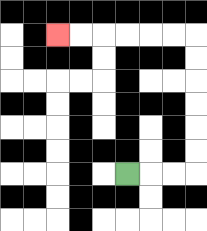{'start': '[5, 7]', 'end': '[2, 1]', 'path_directions': 'R,R,R,U,U,U,U,U,U,L,L,L,L,L,L', 'path_coordinates': '[[5, 7], [6, 7], [7, 7], [8, 7], [8, 6], [8, 5], [8, 4], [8, 3], [8, 2], [8, 1], [7, 1], [6, 1], [5, 1], [4, 1], [3, 1], [2, 1]]'}